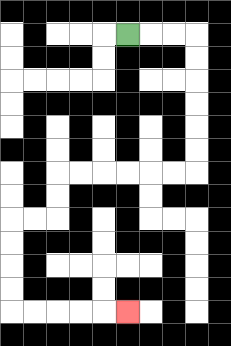{'start': '[5, 1]', 'end': '[5, 13]', 'path_directions': 'R,R,R,D,D,D,D,D,D,L,L,L,L,L,L,D,D,L,L,D,D,D,D,R,R,R,R,R', 'path_coordinates': '[[5, 1], [6, 1], [7, 1], [8, 1], [8, 2], [8, 3], [8, 4], [8, 5], [8, 6], [8, 7], [7, 7], [6, 7], [5, 7], [4, 7], [3, 7], [2, 7], [2, 8], [2, 9], [1, 9], [0, 9], [0, 10], [0, 11], [0, 12], [0, 13], [1, 13], [2, 13], [3, 13], [4, 13], [5, 13]]'}